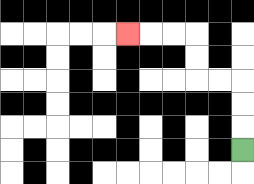{'start': '[10, 6]', 'end': '[5, 1]', 'path_directions': 'U,U,U,L,L,U,U,L,L,L', 'path_coordinates': '[[10, 6], [10, 5], [10, 4], [10, 3], [9, 3], [8, 3], [8, 2], [8, 1], [7, 1], [6, 1], [5, 1]]'}